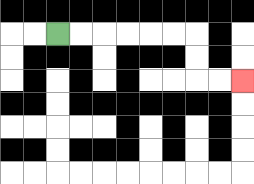{'start': '[2, 1]', 'end': '[10, 3]', 'path_directions': 'R,R,R,R,R,R,D,D,R,R', 'path_coordinates': '[[2, 1], [3, 1], [4, 1], [5, 1], [6, 1], [7, 1], [8, 1], [8, 2], [8, 3], [9, 3], [10, 3]]'}